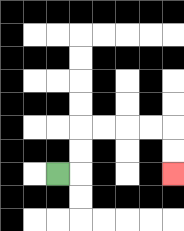{'start': '[2, 7]', 'end': '[7, 7]', 'path_directions': 'R,U,U,R,R,R,R,D,D', 'path_coordinates': '[[2, 7], [3, 7], [3, 6], [3, 5], [4, 5], [5, 5], [6, 5], [7, 5], [7, 6], [7, 7]]'}